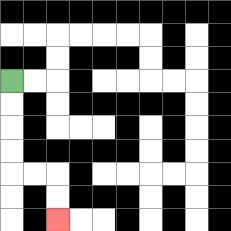{'start': '[0, 3]', 'end': '[2, 9]', 'path_directions': 'D,D,D,D,R,R,D,D', 'path_coordinates': '[[0, 3], [0, 4], [0, 5], [0, 6], [0, 7], [1, 7], [2, 7], [2, 8], [2, 9]]'}